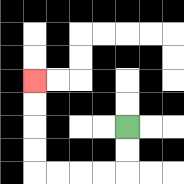{'start': '[5, 5]', 'end': '[1, 3]', 'path_directions': 'D,D,L,L,L,L,U,U,U,U', 'path_coordinates': '[[5, 5], [5, 6], [5, 7], [4, 7], [3, 7], [2, 7], [1, 7], [1, 6], [1, 5], [1, 4], [1, 3]]'}